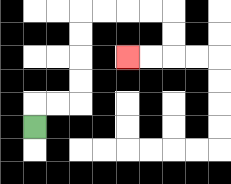{'start': '[1, 5]', 'end': '[5, 2]', 'path_directions': 'U,R,R,U,U,U,U,R,R,R,R,D,D,L,L', 'path_coordinates': '[[1, 5], [1, 4], [2, 4], [3, 4], [3, 3], [3, 2], [3, 1], [3, 0], [4, 0], [5, 0], [6, 0], [7, 0], [7, 1], [7, 2], [6, 2], [5, 2]]'}